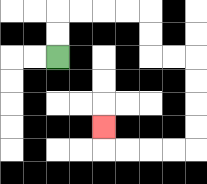{'start': '[2, 2]', 'end': '[4, 5]', 'path_directions': 'U,U,R,R,R,R,D,D,R,R,D,D,D,D,L,L,L,L,U', 'path_coordinates': '[[2, 2], [2, 1], [2, 0], [3, 0], [4, 0], [5, 0], [6, 0], [6, 1], [6, 2], [7, 2], [8, 2], [8, 3], [8, 4], [8, 5], [8, 6], [7, 6], [6, 6], [5, 6], [4, 6], [4, 5]]'}